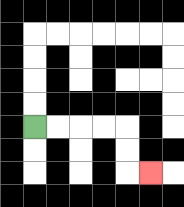{'start': '[1, 5]', 'end': '[6, 7]', 'path_directions': 'R,R,R,R,D,D,R', 'path_coordinates': '[[1, 5], [2, 5], [3, 5], [4, 5], [5, 5], [5, 6], [5, 7], [6, 7]]'}